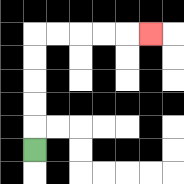{'start': '[1, 6]', 'end': '[6, 1]', 'path_directions': 'U,U,U,U,U,R,R,R,R,R', 'path_coordinates': '[[1, 6], [1, 5], [1, 4], [1, 3], [1, 2], [1, 1], [2, 1], [3, 1], [4, 1], [5, 1], [6, 1]]'}